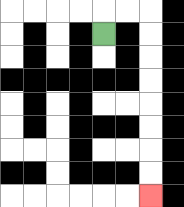{'start': '[4, 1]', 'end': '[6, 8]', 'path_directions': 'U,R,R,D,D,D,D,D,D,D,D', 'path_coordinates': '[[4, 1], [4, 0], [5, 0], [6, 0], [6, 1], [6, 2], [6, 3], [6, 4], [6, 5], [6, 6], [6, 7], [6, 8]]'}